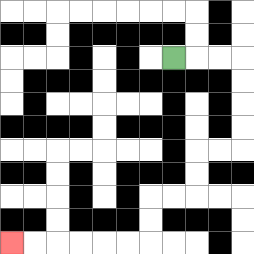{'start': '[7, 2]', 'end': '[0, 10]', 'path_directions': 'R,R,R,D,D,D,D,L,L,D,D,L,L,D,D,L,L,L,L,L,L', 'path_coordinates': '[[7, 2], [8, 2], [9, 2], [10, 2], [10, 3], [10, 4], [10, 5], [10, 6], [9, 6], [8, 6], [8, 7], [8, 8], [7, 8], [6, 8], [6, 9], [6, 10], [5, 10], [4, 10], [3, 10], [2, 10], [1, 10], [0, 10]]'}